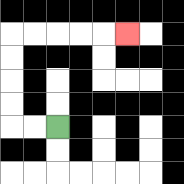{'start': '[2, 5]', 'end': '[5, 1]', 'path_directions': 'L,L,U,U,U,U,R,R,R,R,R', 'path_coordinates': '[[2, 5], [1, 5], [0, 5], [0, 4], [0, 3], [0, 2], [0, 1], [1, 1], [2, 1], [3, 1], [4, 1], [5, 1]]'}